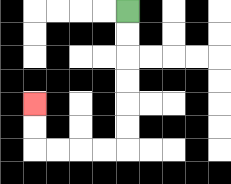{'start': '[5, 0]', 'end': '[1, 4]', 'path_directions': 'D,D,D,D,D,D,L,L,L,L,U,U', 'path_coordinates': '[[5, 0], [5, 1], [5, 2], [5, 3], [5, 4], [5, 5], [5, 6], [4, 6], [3, 6], [2, 6], [1, 6], [1, 5], [1, 4]]'}